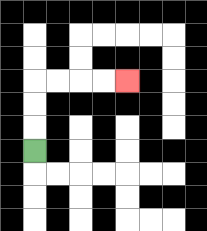{'start': '[1, 6]', 'end': '[5, 3]', 'path_directions': 'U,U,U,R,R,R,R', 'path_coordinates': '[[1, 6], [1, 5], [1, 4], [1, 3], [2, 3], [3, 3], [4, 3], [5, 3]]'}